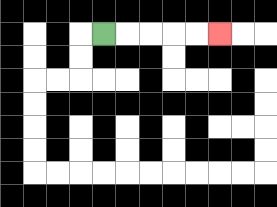{'start': '[4, 1]', 'end': '[9, 1]', 'path_directions': 'R,R,R,R,R', 'path_coordinates': '[[4, 1], [5, 1], [6, 1], [7, 1], [8, 1], [9, 1]]'}